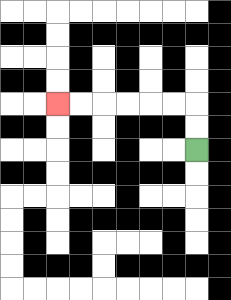{'start': '[8, 6]', 'end': '[2, 4]', 'path_directions': 'U,U,L,L,L,L,L,L', 'path_coordinates': '[[8, 6], [8, 5], [8, 4], [7, 4], [6, 4], [5, 4], [4, 4], [3, 4], [2, 4]]'}